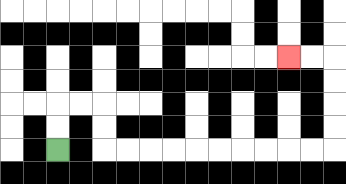{'start': '[2, 6]', 'end': '[12, 2]', 'path_directions': 'U,U,R,R,D,D,R,R,R,R,R,R,R,R,R,R,U,U,U,U,L,L', 'path_coordinates': '[[2, 6], [2, 5], [2, 4], [3, 4], [4, 4], [4, 5], [4, 6], [5, 6], [6, 6], [7, 6], [8, 6], [9, 6], [10, 6], [11, 6], [12, 6], [13, 6], [14, 6], [14, 5], [14, 4], [14, 3], [14, 2], [13, 2], [12, 2]]'}